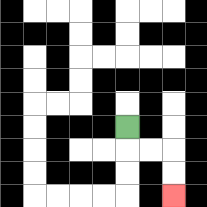{'start': '[5, 5]', 'end': '[7, 8]', 'path_directions': 'D,R,R,D,D', 'path_coordinates': '[[5, 5], [5, 6], [6, 6], [7, 6], [7, 7], [7, 8]]'}